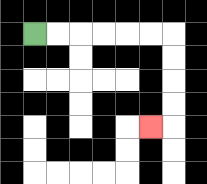{'start': '[1, 1]', 'end': '[6, 5]', 'path_directions': 'R,R,R,R,R,R,D,D,D,D,L', 'path_coordinates': '[[1, 1], [2, 1], [3, 1], [4, 1], [5, 1], [6, 1], [7, 1], [7, 2], [7, 3], [7, 4], [7, 5], [6, 5]]'}